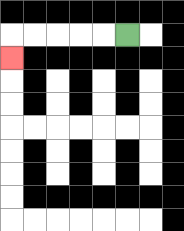{'start': '[5, 1]', 'end': '[0, 2]', 'path_directions': 'L,L,L,L,L,D', 'path_coordinates': '[[5, 1], [4, 1], [3, 1], [2, 1], [1, 1], [0, 1], [0, 2]]'}